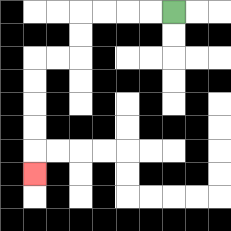{'start': '[7, 0]', 'end': '[1, 7]', 'path_directions': 'L,L,L,L,D,D,L,L,D,D,D,D,D', 'path_coordinates': '[[7, 0], [6, 0], [5, 0], [4, 0], [3, 0], [3, 1], [3, 2], [2, 2], [1, 2], [1, 3], [1, 4], [1, 5], [1, 6], [1, 7]]'}